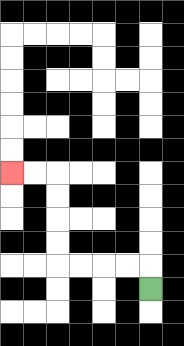{'start': '[6, 12]', 'end': '[0, 7]', 'path_directions': 'U,L,L,L,L,U,U,U,U,L,L', 'path_coordinates': '[[6, 12], [6, 11], [5, 11], [4, 11], [3, 11], [2, 11], [2, 10], [2, 9], [2, 8], [2, 7], [1, 7], [0, 7]]'}